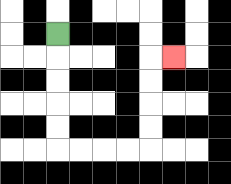{'start': '[2, 1]', 'end': '[7, 2]', 'path_directions': 'D,D,D,D,D,R,R,R,R,U,U,U,U,R', 'path_coordinates': '[[2, 1], [2, 2], [2, 3], [2, 4], [2, 5], [2, 6], [3, 6], [4, 6], [5, 6], [6, 6], [6, 5], [6, 4], [6, 3], [6, 2], [7, 2]]'}